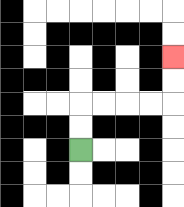{'start': '[3, 6]', 'end': '[7, 2]', 'path_directions': 'U,U,R,R,R,R,U,U', 'path_coordinates': '[[3, 6], [3, 5], [3, 4], [4, 4], [5, 4], [6, 4], [7, 4], [7, 3], [7, 2]]'}